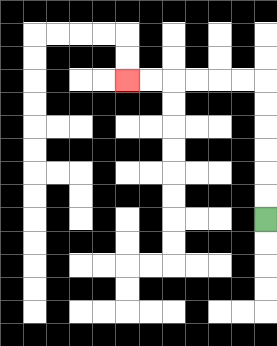{'start': '[11, 9]', 'end': '[5, 3]', 'path_directions': 'U,U,U,U,U,U,L,L,L,L,L,L', 'path_coordinates': '[[11, 9], [11, 8], [11, 7], [11, 6], [11, 5], [11, 4], [11, 3], [10, 3], [9, 3], [8, 3], [7, 3], [6, 3], [5, 3]]'}